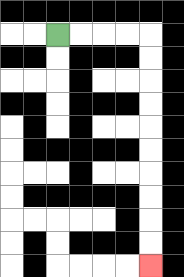{'start': '[2, 1]', 'end': '[6, 11]', 'path_directions': 'R,R,R,R,D,D,D,D,D,D,D,D,D,D', 'path_coordinates': '[[2, 1], [3, 1], [4, 1], [5, 1], [6, 1], [6, 2], [6, 3], [6, 4], [6, 5], [6, 6], [6, 7], [6, 8], [6, 9], [6, 10], [6, 11]]'}